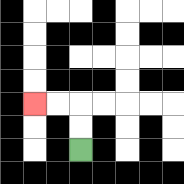{'start': '[3, 6]', 'end': '[1, 4]', 'path_directions': 'U,U,L,L', 'path_coordinates': '[[3, 6], [3, 5], [3, 4], [2, 4], [1, 4]]'}